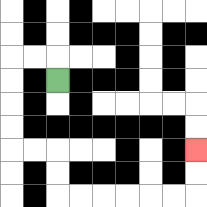{'start': '[2, 3]', 'end': '[8, 6]', 'path_directions': 'U,L,L,D,D,D,D,R,R,D,D,R,R,R,R,R,R,U,U', 'path_coordinates': '[[2, 3], [2, 2], [1, 2], [0, 2], [0, 3], [0, 4], [0, 5], [0, 6], [1, 6], [2, 6], [2, 7], [2, 8], [3, 8], [4, 8], [5, 8], [6, 8], [7, 8], [8, 8], [8, 7], [8, 6]]'}